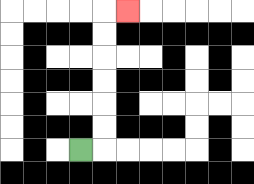{'start': '[3, 6]', 'end': '[5, 0]', 'path_directions': 'R,U,U,U,U,U,U,R', 'path_coordinates': '[[3, 6], [4, 6], [4, 5], [4, 4], [4, 3], [4, 2], [4, 1], [4, 0], [5, 0]]'}